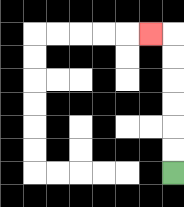{'start': '[7, 7]', 'end': '[6, 1]', 'path_directions': 'U,U,U,U,U,U,L', 'path_coordinates': '[[7, 7], [7, 6], [7, 5], [7, 4], [7, 3], [7, 2], [7, 1], [6, 1]]'}